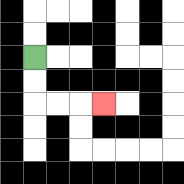{'start': '[1, 2]', 'end': '[4, 4]', 'path_directions': 'D,D,R,R,R', 'path_coordinates': '[[1, 2], [1, 3], [1, 4], [2, 4], [3, 4], [4, 4]]'}